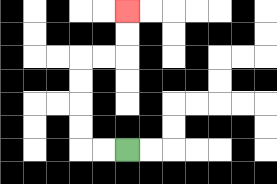{'start': '[5, 6]', 'end': '[5, 0]', 'path_directions': 'L,L,U,U,U,U,R,R,U,U', 'path_coordinates': '[[5, 6], [4, 6], [3, 6], [3, 5], [3, 4], [3, 3], [3, 2], [4, 2], [5, 2], [5, 1], [5, 0]]'}